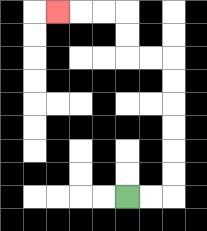{'start': '[5, 8]', 'end': '[2, 0]', 'path_directions': 'R,R,U,U,U,U,U,U,L,L,U,U,L,L,L', 'path_coordinates': '[[5, 8], [6, 8], [7, 8], [7, 7], [7, 6], [7, 5], [7, 4], [7, 3], [7, 2], [6, 2], [5, 2], [5, 1], [5, 0], [4, 0], [3, 0], [2, 0]]'}